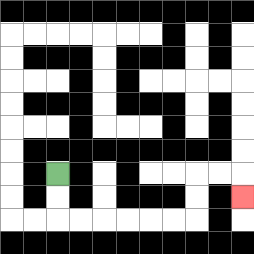{'start': '[2, 7]', 'end': '[10, 8]', 'path_directions': 'D,D,R,R,R,R,R,R,U,U,R,R,D', 'path_coordinates': '[[2, 7], [2, 8], [2, 9], [3, 9], [4, 9], [5, 9], [6, 9], [7, 9], [8, 9], [8, 8], [8, 7], [9, 7], [10, 7], [10, 8]]'}